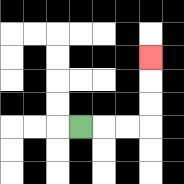{'start': '[3, 5]', 'end': '[6, 2]', 'path_directions': 'R,R,R,U,U,U', 'path_coordinates': '[[3, 5], [4, 5], [5, 5], [6, 5], [6, 4], [6, 3], [6, 2]]'}